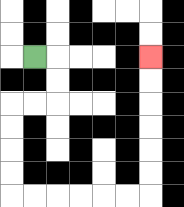{'start': '[1, 2]', 'end': '[6, 2]', 'path_directions': 'R,D,D,L,L,D,D,D,D,R,R,R,R,R,R,U,U,U,U,U,U', 'path_coordinates': '[[1, 2], [2, 2], [2, 3], [2, 4], [1, 4], [0, 4], [0, 5], [0, 6], [0, 7], [0, 8], [1, 8], [2, 8], [3, 8], [4, 8], [5, 8], [6, 8], [6, 7], [6, 6], [6, 5], [6, 4], [6, 3], [6, 2]]'}